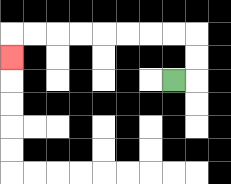{'start': '[7, 3]', 'end': '[0, 2]', 'path_directions': 'R,U,U,L,L,L,L,L,L,L,L,D', 'path_coordinates': '[[7, 3], [8, 3], [8, 2], [8, 1], [7, 1], [6, 1], [5, 1], [4, 1], [3, 1], [2, 1], [1, 1], [0, 1], [0, 2]]'}